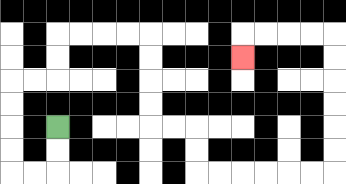{'start': '[2, 5]', 'end': '[10, 2]', 'path_directions': 'D,D,L,L,U,U,U,U,R,R,U,U,R,R,R,R,D,D,D,D,R,R,D,D,R,R,R,R,R,R,U,U,U,U,U,U,L,L,L,L,D', 'path_coordinates': '[[2, 5], [2, 6], [2, 7], [1, 7], [0, 7], [0, 6], [0, 5], [0, 4], [0, 3], [1, 3], [2, 3], [2, 2], [2, 1], [3, 1], [4, 1], [5, 1], [6, 1], [6, 2], [6, 3], [6, 4], [6, 5], [7, 5], [8, 5], [8, 6], [8, 7], [9, 7], [10, 7], [11, 7], [12, 7], [13, 7], [14, 7], [14, 6], [14, 5], [14, 4], [14, 3], [14, 2], [14, 1], [13, 1], [12, 1], [11, 1], [10, 1], [10, 2]]'}